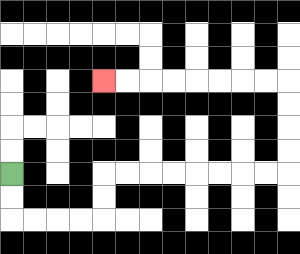{'start': '[0, 7]', 'end': '[4, 3]', 'path_directions': 'D,D,R,R,R,R,U,U,R,R,R,R,R,R,R,R,U,U,U,U,L,L,L,L,L,L,L,L', 'path_coordinates': '[[0, 7], [0, 8], [0, 9], [1, 9], [2, 9], [3, 9], [4, 9], [4, 8], [4, 7], [5, 7], [6, 7], [7, 7], [8, 7], [9, 7], [10, 7], [11, 7], [12, 7], [12, 6], [12, 5], [12, 4], [12, 3], [11, 3], [10, 3], [9, 3], [8, 3], [7, 3], [6, 3], [5, 3], [4, 3]]'}